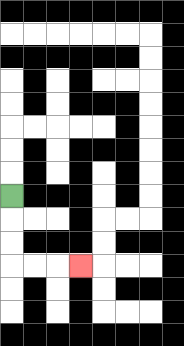{'start': '[0, 8]', 'end': '[3, 11]', 'path_directions': 'D,D,D,R,R,R', 'path_coordinates': '[[0, 8], [0, 9], [0, 10], [0, 11], [1, 11], [2, 11], [3, 11]]'}